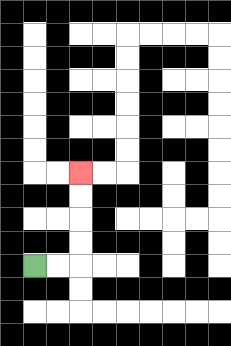{'start': '[1, 11]', 'end': '[3, 7]', 'path_directions': 'R,R,U,U,U,U', 'path_coordinates': '[[1, 11], [2, 11], [3, 11], [3, 10], [3, 9], [3, 8], [3, 7]]'}